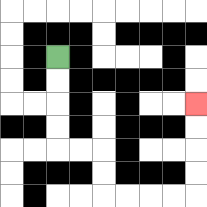{'start': '[2, 2]', 'end': '[8, 4]', 'path_directions': 'D,D,D,D,R,R,D,D,R,R,R,R,U,U,U,U', 'path_coordinates': '[[2, 2], [2, 3], [2, 4], [2, 5], [2, 6], [3, 6], [4, 6], [4, 7], [4, 8], [5, 8], [6, 8], [7, 8], [8, 8], [8, 7], [8, 6], [8, 5], [8, 4]]'}